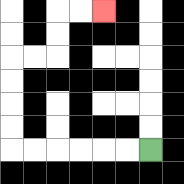{'start': '[6, 6]', 'end': '[4, 0]', 'path_directions': 'L,L,L,L,L,L,U,U,U,U,R,R,U,U,R,R', 'path_coordinates': '[[6, 6], [5, 6], [4, 6], [3, 6], [2, 6], [1, 6], [0, 6], [0, 5], [0, 4], [0, 3], [0, 2], [1, 2], [2, 2], [2, 1], [2, 0], [3, 0], [4, 0]]'}